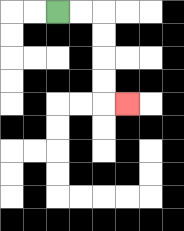{'start': '[2, 0]', 'end': '[5, 4]', 'path_directions': 'R,R,D,D,D,D,R', 'path_coordinates': '[[2, 0], [3, 0], [4, 0], [4, 1], [4, 2], [4, 3], [4, 4], [5, 4]]'}